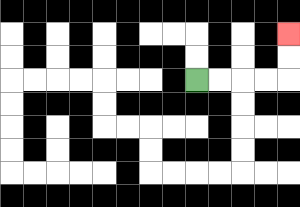{'start': '[8, 3]', 'end': '[12, 1]', 'path_directions': 'R,R,R,R,U,U', 'path_coordinates': '[[8, 3], [9, 3], [10, 3], [11, 3], [12, 3], [12, 2], [12, 1]]'}